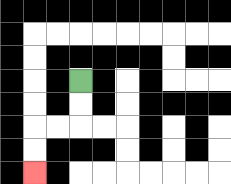{'start': '[3, 3]', 'end': '[1, 7]', 'path_directions': 'D,D,L,L,D,D', 'path_coordinates': '[[3, 3], [3, 4], [3, 5], [2, 5], [1, 5], [1, 6], [1, 7]]'}